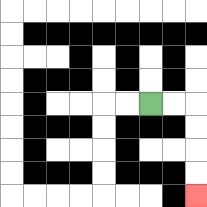{'start': '[6, 4]', 'end': '[8, 8]', 'path_directions': 'R,R,D,D,D,D', 'path_coordinates': '[[6, 4], [7, 4], [8, 4], [8, 5], [8, 6], [8, 7], [8, 8]]'}